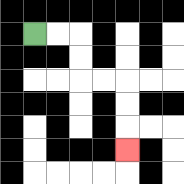{'start': '[1, 1]', 'end': '[5, 6]', 'path_directions': 'R,R,D,D,R,R,D,D,D', 'path_coordinates': '[[1, 1], [2, 1], [3, 1], [3, 2], [3, 3], [4, 3], [5, 3], [5, 4], [5, 5], [5, 6]]'}